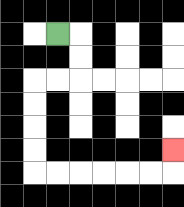{'start': '[2, 1]', 'end': '[7, 6]', 'path_directions': 'R,D,D,L,L,D,D,D,D,R,R,R,R,R,R,U', 'path_coordinates': '[[2, 1], [3, 1], [3, 2], [3, 3], [2, 3], [1, 3], [1, 4], [1, 5], [1, 6], [1, 7], [2, 7], [3, 7], [4, 7], [5, 7], [6, 7], [7, 7], [7, 6]]'}